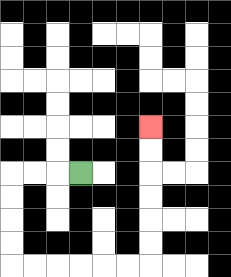{'start': '[3, 7]', 'end': '[6, 5]', 'path_directions': 'L,L,L,D,D,D,D,R,R,R,R,R,R,U,U,U,U,U,U', 'path_coordinates': '[[3, 7], [2, 7], [1, 7], [0, 7], [0, 8], [0, 9], [0, 10], [0, 11], [1, 11], [2, 11], [3, 11], [4, 11], [5, 11], [6, 11], [6, 10], [6, 9], [6, 8], [6, 7], [6, 6], [6, 5]]'}